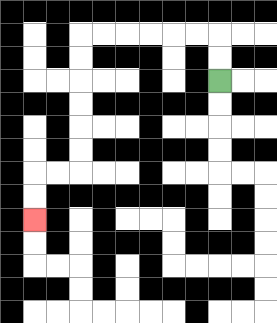{'start': '[9, 3]', 'end': '[1, 9]', 'path_directions': 'U,U,L,L,L,L,L,L,D,D,D,D,D,D,L,L,D,D', 'path_coordinates': '[[9, 3], [9, 2], [9, 1], [8, 1], [7, 1], [6, 1], [5, 1], [4, 1], [3, 1], [3, 2], [3, 3], [3, 4], [3, 5], [3, 6], [3, 7], [2, 7], [1, 7], [1, 8], [1, 9]]'}